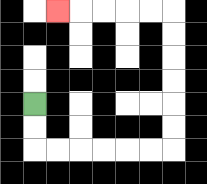{'start': '[1, 4]', 'end': '[2, 0]', 'path_directions': 'D,D,R,R,R,R,R,R,U,U,U,U,U,U,L,L,L,L,L', 'path_coordinates': '[[1, 4], [1, 5], [1, 6], [2, 6], [3, 6], [4, 6], [5, 6], [6, 6], [7, 6], [7, 5], [7, 4], [7, 3], [7, 2], [7, 1], [7, 0], [6, 0], [5, 0], [4, 0], [3, 0], [2, 0]]'}